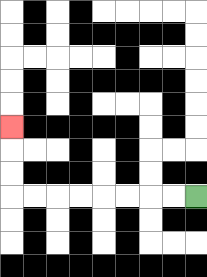{'start': '[8, 8]', 'end': '[0, 5]', 'path_directions': 'L,L,L,L,L,L,L,L,U,U,U', 'path_coordinates': '[[8, 8], [7, 8], [6, 8], [5, 8], [4, 8], [3, 8], [2, 8], [1, 8], [0, 8], [0, 7], [0, 6], [0, 5]]'}